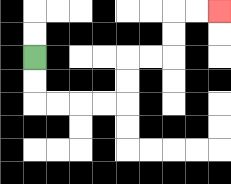{'start': '[1, 2]', 'end': '[9, 0]', 'path_directions': 'D,D,R,R,R,R,U,U,R,R,U,U,R,R', 'path_coordinates': '[[1, 2], [1, 3], [1, 4], [2, 4], [3, 4], [4, 4], [5, 4], [5, 3], [5, 2], [6, 2], [7, 2], [7, 1], [7, 0], [8, 0], [9, 0]]'}